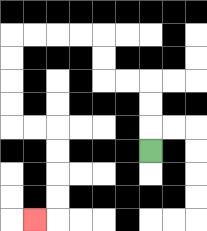{'start': '[6, 6]', 'end': '[1, 9]', 'path_directions': 'U,U,U,L,L,U,U,L,L,L,L,D,D,D,D,R,R,D,D,D,D,L', 'path_coordinates': '[[6, 6], [6, 5], [6, 4], [6, 3], [5, 3], [4, 3], [4, 2], [4, 1], [3, 1], [2, 1], [1, 1], [0, 1], [0, 2], [0, 3], [0, 4], [0, 5], [1, 5], [2, 5], [2, 6], [2, 7], [2, 8], [2, 9], [1, 9]]'}